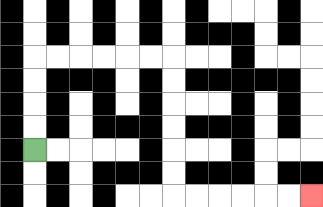{'start': '[1, 6]', 'end': '[13, 8]', 'path_directions': 'U,U,U,U,R,R,R,R,R,R,D,D,D,D,D,D,R,R,R,R,R,R', 'path_coordinates': '[[1, 6], [1, 5], [1, 4], [1, 3], [1, 2], [2, 2], [3, 2], [4, 2], [5, 2], [6, 2], [7, 2], [7, 3], [7, 4], [7, 5], [7, 6], [7, 7], [7, 8], [8, 8], [9, 8], [10, 8], [11, 8], [12, 8], [13, 8]]'}